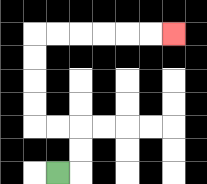{'start': '[2, 7]', 'end': '[7, 1]', 'path_directions': 'R,U,U,L,L,U,U,U,U,R,R,R,R,R,R', 'path_coordinates': '[[2, 7], [3, 7], [3, 6], [3, 5], [2, 5], [1, 5], [1, 4], [1, 3], [1, 2], [1, 1], [2, 1], [3, 1], [4, 1], [5, 1], [6, 1], [7, 1]]'}